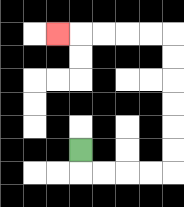{'start': '[3, 6]', 'end': '[2, 1]', 'path_directions': 'D,R,R,R,R,U,U,U,U,U,U,L,L,L,L,L', 'path_coordinates': '[[3, 6], [3, 7], [4, 7], [5, 7], [6, 7], [7, 7], [7, 6], [7, 5], [7, 4], [7, 3], [7, 2], [7, 1], [6, 1], [5, 1], [4, 1], [3, 1], [2, 1]]'}